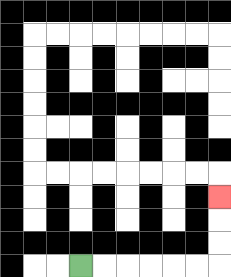{'start': '[3, 11]', 'end': '[9, 8]', 'path_directions': 'R,R,R,R,R,R,U,U,U', 'path_coordinates': '[[3, 11], [4, 11], [5, 11], [6, 11], [7, 11], [8, 11], [9, 11], [9, 10], [9, 9], [9, 8]]'}